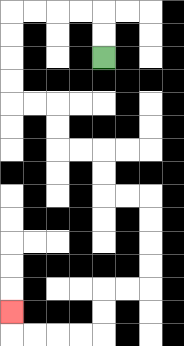{'start': '[4, 2]', 'end': '[0, 13]', 'path_directions': 'U,U,L,L,L,L,D,D,D,D,R,R,D,D,R,R,D,D,R,R,D,D,D,D,L,L,D,D,L,L,L,L,U', 'path_coordinates': '[[4, 2], [4, 1], [4, 0], [3, 0], [2, 0], [1, 0], [0, 0], [0, 1], [0, 2], [0, 3], [0, 4], [1, 4], [2, 4], [2, 5], [2, 6], [3, 6], [4, 6], [4, 7], [4, 8], [5, 8], [6, 8], [6, 9], [6, 10], [6, 11], [6, 12], [5, 12], [4, 12], [4, 13], [4, 14], [3, 14], [2, 14], [1, 14], [0, 14], [0, 13]]'}